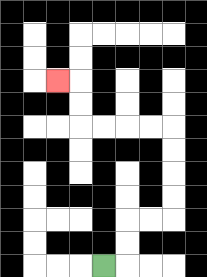{'start': '[4, 11]', 'end': '[2, 3]', 'path_directions': 'R,U,U,R,R,U,U,U,U,L,L,L,L,U,U,L', 'path_coordinates': '[[4, 11], [5, 11], [5, 10], [5, 9], [6, 9], [7, 9], [7, 8], [7, 7], [7, 6], [7, 5], [6, 5], [5, 5], [4, 5], [3, 5], [3, 4], [3, 3], [2, 3]]'}